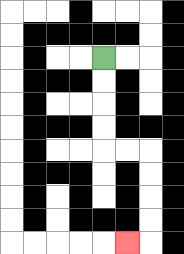{'start': '[4, 2]', 'end': '[5, 10]', 'path_directions': 'D,D,D,D,R,R,D,D,D,D,L', 'path_coordinates': '[[4, 2], [4, 3], [4, 4], [4, 5], [4, 6], [5, 6], [6, 6], [6, 7], [6, 8], [6, 9], [6, 10], [5, 10]]'}